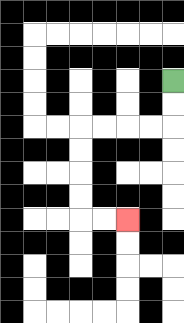{'start': '[7, 3]', 'end': '[5, 9]', 'path_directions': 'D,D,L,L,L,L,D,D,D,D,R,R', 'path_coordinates': '[[7, 3], [7, 4], [7, 5], [6, 5], [5, 5], [4, 5], [3, 5], [3, 6], [3, 7], [3, 8], [3, 9], [4, 9], [5, 9]]'}